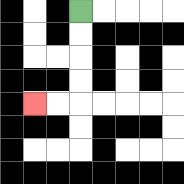{'start': '[3, 0]', 'end': '[1, 4]', 'path_directions': 'D,D,D,D,L,L', 'path_coordinates': '[[3, 0], [3, 1], [3, 2], [3, 3], [3, 4], [2, 4], [1, 4]]'}